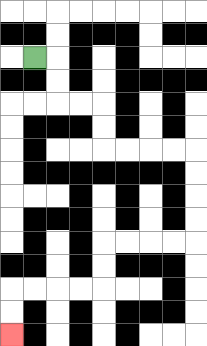{'start': '[1, 2]', 'end': '[0, 14]', 'path_directions': 'R,D,D,R,R,D,D,R,R,R,R,D,D,D,D,L,L,L,L,D,D,L,L,L,L,D,D', 'path_coordinates': '[[1, 2], [2, 2], [2, 3], [2, 4], [3, 4], [4, 4], [4, 5], [4, 6], [5, 6], [6, 6], [7, 6], [8, 6], [8, 7], [8, 8], [8, 9], [8, 10], [7, 10], [6, 10], [5, 10], [4, 10], [4, 11], [4, 12], [3, 12], [2, 12], [1, 12], [0, 12], [0, 13], [0, 14]]'}